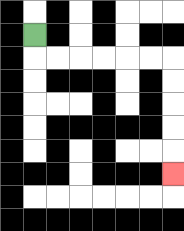{'start': '[1, 1]', 'end': '[7, 7]', 'path_directions': 'D,R,R,R,R,R,R,D,D,D,D,D', 'path_coordinates': '[[1, 1], [1, 2], [2, 2], [3, 2], [4, 2], [5, 2], [6, 2], [7, 2], [7, 3], [7, 4], [7, 5], [7, 6], [7, 7]]'}